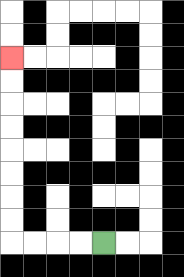{'start': '[4, 10]', 'end': '[0, 2]', 'path_directions': 'L,L,L,L,U,U,U,U,U,U,U,U', 'path_coordinates': '[[4, 10], [3, 10], [2, 10], [1, 10], [0, 10], [0, 9], [0, 8], [0, 7], [0, 6], [0, 5], [0, 4], [0, 3], [0, 2]]'}